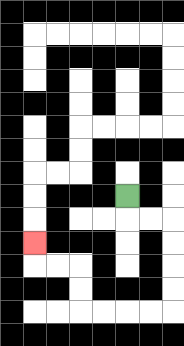{'start': '[5, 8]', 'end': '[1, 10]', 'path_directions': 'D,R,R,D,D,D,D,L,L,L,L,U,U,L,L,U', 'path_coordinates': '[[5, 8], [5, 9], [6, 9], [7, 9], [7, 10], [7, 11], [7, 12], [7, 13], [6, 13], [5, 13], [4, 13], [3, 13], [3, 12], [3, 11], [2, 11], [1, 11], [1, 10]]'}